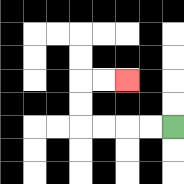{'start': '[7, 5]', 'end': '[5, 3]', 'path_directions': 'L,L,L,L,U,U,R,R', 'path_coordinates': '[[7, 5], [6, 5], [5, 5], [4, 5], [3, 5], [3, 4], [3, 3], [4, 3], [5, 3]]'}